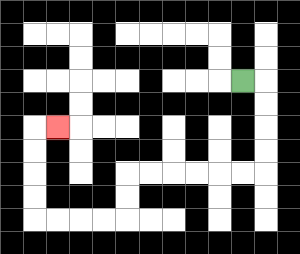{'start': '[10, 3]', 'end': '[2, 5]', 'path_directions': 'R,D,D,D,D,L,L,L,L,L,L,D,D,L,L,L,L,U,U,U,U,R', 'path_coordinates': '[[10, 3], [11, 3], [11, 4], [11, 5], [11, 6], [11, 7], [10, 7], [9, 7], [8, 7], [7, 7], [6, 7], [5, 7], [5, 8], [5, 9], [4, 9], [3, 9], [2, 9], [1, 9], [1, 8], [1, 7], [1, 6], [1, 5], [2, 5]]'}